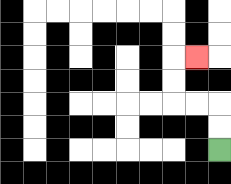{'start': '[9, 6]', 'end': '[8, 2]', 'path_directions': 'U,U,L,L,U,U,R', 'path_coordinates': '[[9, 6], [9, 5], [9, 4], [8, 4], [7, 4], [7, 3], [7, 2], [8, 2]]'}